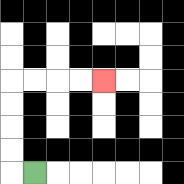{'start': '[1, 7]', 'end': '[4, 3]', 'path_directions': 'L,U,U,U,U,R,R,R,R', 'path_coordinates': '[[1, 7], [0, 7], [0, 6], [0, 5], [0, 4], [0, 3], [1, 3], [2, 3], [3, 3], [4, 3]]'}